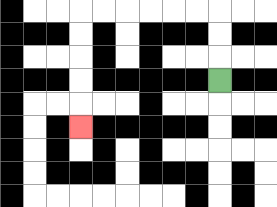{'start': '[9, 3]', 'end': '[3, 5]', 'path_directions': 'U,U,U,L,L,L,L,L,L,D,D,D,D,D', 'path_coordinates': '[[9, 3], [9, 2], [9, 1], [9, 0], [8, 0], [7, 0], [6, 0], [5, 0], [4, 0], [3, 0], [3, 1], [3, 2], [3, 3], [3, 4], [3, 5]]'}